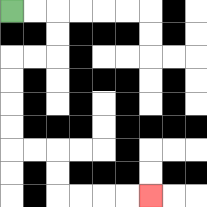{'start': '[0, 0]', 'end': '[6, 8]', 'path_directions': 'R,R,D,D,L,L,D,D,D,D,R,R,D,D,R,R,R,R', 'path_coordinates': '[[0, 0], [1, 0], [2, 0], [2, 1], [2, 2], [1, 2], [0, 2], [0, 3], [0, 4], [0, 5], [0, 6], [1, 6], [2, 6], [2, 7], [2, 8], [3, 8], [4, 8], [5, 8], [6, 8]]'}